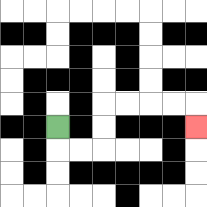{'start': '[2, 5]', 'end': '[8, 5]', 'path_directions': 'D,R,R,U,U,R,R,R,R,D', 'path_coordinates': '[[2, 5], [2, 6], [3, 6], [4, 6], [4, 5], [4, 4], [5, 4], [6, 4], [7, 4], [8, 4], [8, 5]]'}